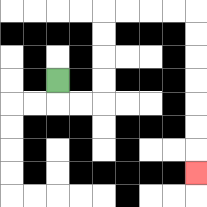{'start': '[2, 3]', 'end': '[8, 7]', 'path_directions': 'D,R,R,U,U,U,U,R,R,R,R,D,D,D,D,D,D,D', 'path_coordinates': '[[2, 3], [2, 4], [3, 4], [4, 4], [4, 3], [4, 2], [4, 1], [4, 0], [5, 0], [6, 0], [7, 0], [8, 0], [8, 1], [8, 2], [8, 3], [8, 4], [8, 5], [8, 6], [8, 7]]'}